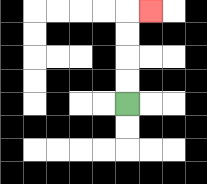{'start': '[5, 4]', 'end': '[6, 0]', 'path_directions': 'U,U,U,U,R', 'path_coordinates': '[[5, 4], [5, 3], [5, 2], [5, 1], [5, 0], [6, 0]]'}